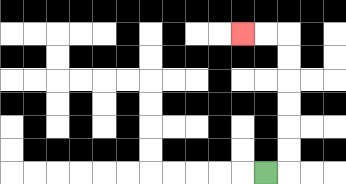{'start': '[11, 7]', 'end': '[10, 1]', 'path_directions': 'R,U,U,U,U,U,U,L,L', 'path_coordinates': '[[11, 7], [12, 7], [12, 6], [12, 5], [12, 4], [12, 3], [12, 2], [12, 1], [11, 1], [10, 1]]'}